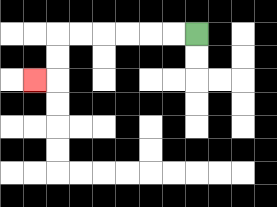{'start': '[8, 1]', 'end': '[1, 3]', 'path_directions': 'L,L,L,L,L,L,D,D,L', 'path_coordinates': '[[8, 1], [7, 1], [6, 1], [5, 1], [4, 1], [3, 1], [2, 1], [2, 2], [2, 3], [1, 3]]'}